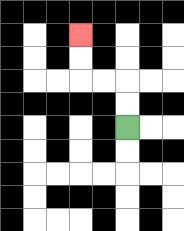{'start': '[5, 5]', 'end': '[3, 1]', 'path_directions': 'U,U,L,L,U,U', 'path_coordinates': '[[5, 5], [5, 4], [5, 3], [4, 3], [3, 3], [3, 2], [3, 1]]'}